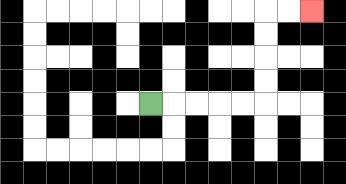{'start': '[6, 4]', 'end': '[13, 0]', 'path_directions': 'R,R,R,R,R,U,U,U,U,R,R', 'path_coordinates': '[[6, 4], [7, 4], [8, 4], [9, 4], [10, 4], [11, 4], [11, 3], [11, 2], [11, 1], [11, 0], [12, 0], [13, 0]]'}